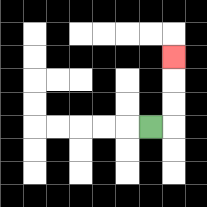{'start': '[6, 5]', 'end': '[7, 2]', 'path_directions': 'R,U,U,U', 'path_coordinates': '[[6, 5], [7, 5], [7, 4], [7, 3], [7, 2]]'}